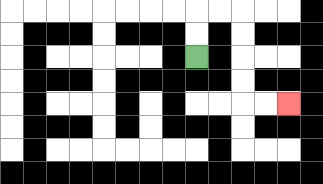{'start': '[8, 2]', 'end': '[12, 4]', 'path_directions': 'U,U,R,R,D,D,D,D,R,R', 'path_coordinates': '[[8, 2], [8, 1], [8, 0], [9, 0], [10, 0], [10, 1], [10, 2], [10, 3], [10, 4], [11, 4], [12, 4]]'}